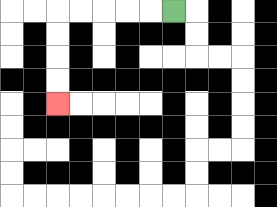{'start': '[7, 0]', 'end': '[2, 4]', 'path_directions': 'L,L,L,L,L,D,D,D,D', 'path_coordinates': '[[7, 0], [6, 0], [5, 0], [4, 0], [3, 0], [2, 0], [2, 1], [2, 2], [2, 3], [2, 4]]'}